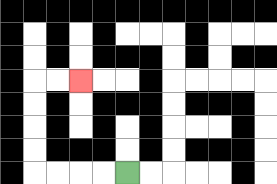{'start': '[5, 7]', 'end': '[3, 3]', 'path_directions': 'L,L,L,L,U,U,U,U,R,R', 'path_coordinates': '[[5, 7], [4, 7], [3, 7], [2, 7], [1, 7], [1, 6], [1, 5], [1, 4], [1, 3], [2, 3], [3, 3]]'}